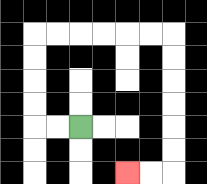{'start': '[3, 5]', 'end': '[5, 7]', 'path_directions': 'L,L,U,U,U,U,R,R,R,R,R,R,D,D,D,D,D,D,L,L', 'path_coordinates': '[[3, 5], [2, 5], [1, 5], [1, 4], [1, 3], [1, 2], [1, 1], [2, 1], [3, 1], [4, 1], [5, 1], [6, 1], [7, 1], [7, 2], [7, 3], [7, 4], [7, 5], [7, 6], [7, 7], [6, 7], [5, 7]]'}